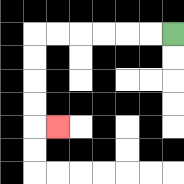{'start': '[7, 1]', 'end': '[2, 5]', 'path_directions': 'L,L,L,L,L,L,D,D,D,D,R', 'path_coordinates': '[[7, 1], [6, 1], [5, 1], [4, 1], [3, 1], [2, 1], [1, 1], [1, 2], [1, 3], [1, 4], [1, 5], [2, 5]]'}